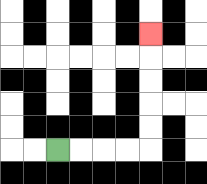{'start': '[2, 6]', 'end': '[6, 1]', 'path_directions': 'R,R,R,R,U,U,U,U,U', 'path_coordinates': '[[2, 6], [3, 6], [4, 6], [5, 6], [6, 6], [6, 5], [6, 4], [6, 3], [6, 2], [6, 1]]'}